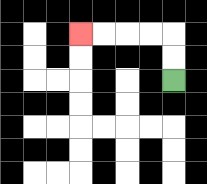{'start': '[7, 3]', 'end': '[3, 1]', 'path_directions': 'U,U,L,L,L,L', 'path_coordinates': '[[7, 3], [7, 2], [7, 1], [6, 1], [5, 1], [4, 1], [3, 1]]'}